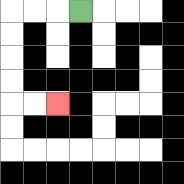{'start': '[3, 0]', 'end': '[2, 4]', 'path_directions': 'L,L,L,D,D,D,D,R,R', 'path_coordinates': '[[3, 0], [2, 0], [1, 0], [0, 0], [0, 1], [0, 2], [0, 3], [0, 4], [1, 4], [2, 4]]'}